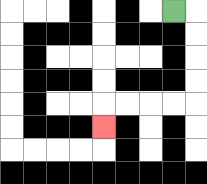{'start': '[7, 0]', 'end': '[4, 5]', 'path_directions': 'R,D,D,D,D,L,L,L,L,D', 'path_coordinates': '[[7, 0], [8, 0], [8, 1], [8, 2], [8, 3], [8, 4], [7, 4], [6, 4], [5, 4], [4, 4], [4, 5]]'}